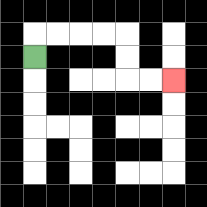{'start': '[1, 2]', 'end': '[7, 3]', 'path_directions': 'U,R,R,R,R,D,D,R,R', 'path_coordinates': '[[1, 2], [1, 1], [2, 1], [3, 1], [4, 1], [5, 1], [5, 2], [5, 3], [6, 3], [7, 3]]'}